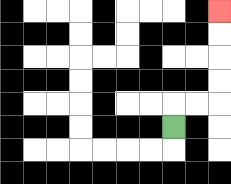{'start': '[7, 5]', 'end': '[9, 0]', 'path_directions': 'U,R,R,U,U,U,U', 'path_coordinates': '[[7, 5], [7, 4], [8, 4], [9, 4], [9, 3], [9, 2], [9, 1], [9, 0]]'}